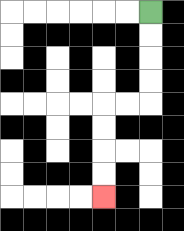{'start': '[6, 0]', 'end': '[4, 8]', 'path_directions': 'D,D,D,D,L,L,D,D,D,D', 'path_coordinates': '[[6, 0], [6, 1], [6, 2], [6, 3], [6, 4], [5, 4], [4, 4], [4, 5], [4, 6], [4, 7], [4, 8]]'}